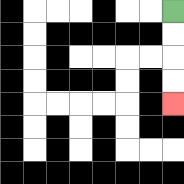{'start': '[7, 0]', 'end': '[7, 4]', 'path_directions': 'D,D,D,D', 'path_coordinates': '[[7, 0], [7, 1], [7, 2], [7, 3], [7, 4]]'}